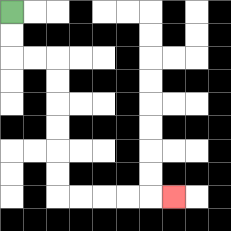{'start': '[0, 0]', 'end': '[7, 8]', 'path_directions': 'D,D,R,R,D,D,D,D,D,D,R,R,R,R,R', 'path_coordinates': '[[0, 0], [0, 1], [0, 2], [1, 2], [2, 2], [2, 3], [2, 4], [2, 5], [2, 6], [2, 7], [2, 8], [3, 8], [4, 8], [5, 8], [6, 8], [7, 8]]'}